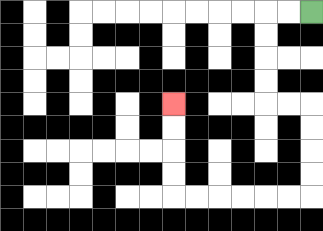{'start': '[13, 0]', 'end': '[7, 4]', 'path_directions': 'L,L,D,D,D,D,R,R,D,D,D,D,L,L,L,L,L,L,U,U,U,U', 'path_coordinates': '[[13, 0], [12, 0], [11, 0], [11, 1], [11, 2], [11, 3], [11, 4], [12, 4], [13, 4], [13, 5], [13, 6], [13, 7], [13, 8], [12, 8], [11, 8], [10, 8], [9, 8], [8, 8], [7, 8], [7, 7], [7, 6], [7, 5], [7, 4]]'}